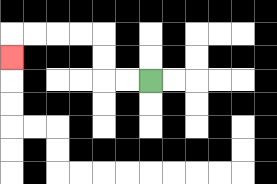{'start': '[6, 3]', 'end': '[0, 2]', 'path_directions': 'L,L,U,U,L,L,L,L,D', 'path_coordinates': '[[6, 3], [5, 3], [4, 3], [4, 2], [4, 1], [3, 1], [2, 1], [1, 1], [0, 1], [0, 2]]'}